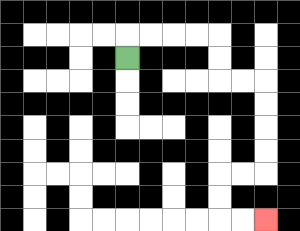{'start': '[5, 2]', 'end': '[11, 9]', 'path_directions': 'U,R,R,R,R,D,D,R,R,D,D,D,D,L,L,D,D,R,R', 'path_coordinates': '[[5, 2], [5, 1], [6, 1], [7, 1], [8, 1], [9, 1], [9, 2], [9, 3], [10, 3], [11, 3], [11, 4], [11, 5], [11, 6], [11, 7], [10, 7], [9, 7], [9, 8], [9, 9], [10, 9], [11, 9]]'}